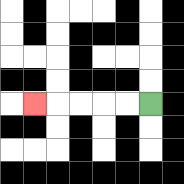{'start': '[6, 4]', 'end': '[1, 4]', 'path_directions': 'L,L,L,L,L', 'path_coordinates': '[[6, 4], [5, 4], [4, 4], [3, 4], [2, 4], [1, 4]]'}